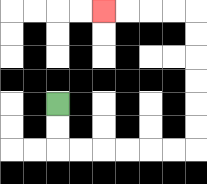{'start': '[2, 4]', 'end': '[4, 0]', 'path_directions': 'D,D,R,R,R,R,R,R,U,U,U,U,U,U,L,L,L,L', 'path_coordinates': '[[2, 4], [2, 5], [2, 6], [3, 6], [4, 6], [5, 6], [6, 6], [7, 6], [8, 6], [8, 5], [8, 4], [8, 3], [8, 2], [8, 1], [8, 0], [7, 0], [6, 0], [5, 0], [4, 0]]'}